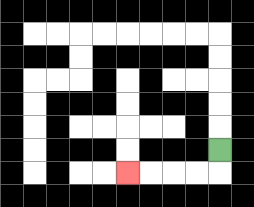{'start': '[9, 6]', 'end': '[5, 7]', 'path_directions': 'D,L,L,L,L', 'path_coordinates': '[[9, 6], [9, 7], [8, 7], [7, 7], [6, 7], [5, 7]]'}